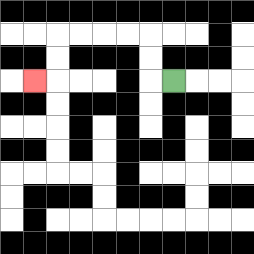{'start': '[7, 3]', 'end': '[1, 3]', 'path_directions': 'L,U,U,L,L,L,L,D,D,L', 'path_coordinates': '[[7, 3], [6, 3], [6, 2], [6, 1], [5, 1], [4, 1], [3, 1], [2, 1], [2, 2], [2, 3], [1, 3]]'}